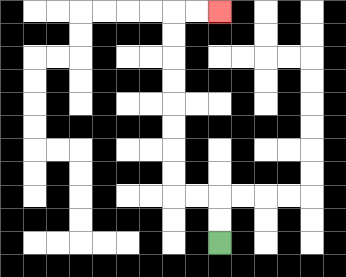{'start': '[9, 10]', 'end': '[9, 0]', 'path_directions': 'U,U,L,L,U,U,U,U,U,U,U,U,R,R', 'path_coordinates': '[[9, 10], [9, 9], [9, 8], [8, 8], [7, 8], [7, 7], [7, 6], [7, 5], [7, 4], [7, 3], [7, 2], [7, 1], [7, 0], [8, 0], [9, 0]]'}